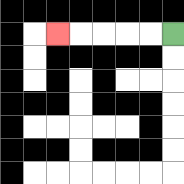{'start': '[7, 1]', 'end': '[2, 1]', 'path_directions': 'L,L,L,L,L', 'path_coordinates': '[[7, 1], [6, 1], [5, 1], [4, 1], [3, 1], [2, 1]]'}